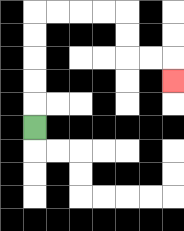{'start': '[1, 5]', 'end': '[7, 3]', 'path_directions': 'U,U,U,U,U,R,R,R,R,D,D,R,R,D', 'path_coordinates': '[[1, 5], [1, 4], [1, 3], [1, 2], [1, 1], [1, 0], [2, 0], [3, 0], [4, 0], [5, 0], [5, 1], [5, 2], [6, 2], [7, 2], [7, 3]]'}